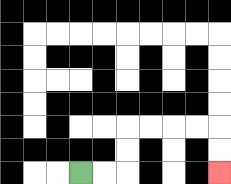{'start': '[3, 7]', 'end': '[9, 7]', 'path_directions': 'R,R,U,U,R,R,R,R,D,D', 'path_coordinates': '[[3, 7], [4, 7], [5, 7], [5, 6], [5, 5], [6, 5], [7, 5], [8, 5], [9, 5], [9, 6], [9, 7]]'}